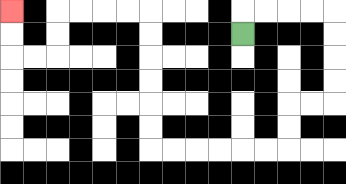{'start': '[10, 1]', 'end': '[0, 0]', 'path_directions': 'U,R,R,R,R,D,D,D,D,L,L,D,D,L,L,L,L,L,L,U,U,U,U,U,U,L,L,L,L,D,D,L,L,U,U', 'path_coordinates': '[[10, 1], [10, 0], [11, 0], [12, 0], [13, 0], [14, 0], [14, 1], [14, 2], [14, 3], [14, 4], [13, 4], [12, 4], [12, 5], [12, 6], [11, 6], [10, 6], [9, 6], [8, 6], [7, 6], [6, 6], [6, 5], [6, 4], [6, 3], [6, 2], [6, 1], [6, 0], [5, 0], [4, 0], [3, 0], [2, 0], [2, 1], [2, 2], [1, 2], [0, 2], [0, 1], [0, 0]]'}